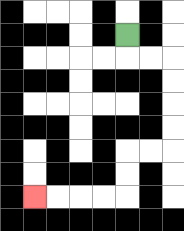{'start': '[5, 1]', 'end': '[1, 8]', 'path_directions': 'D,R,R,D,D,D,D,L,L,D,D,L,L,L,L', 'path_coordinates': '[[5, 1], [5, 2], [6, 2], [7, 2], [7, 3], [7, 4], [7, 5], [7, 6], [6, 6], [5, 6], [5, 7], [5, 8], [4, 8], [3, 8], [2, 8], [1, 8]]'}